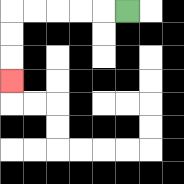{'start': '[5, 0]', 'end': '[0, 3]', 'path_directions': 'L,L,L,L,L,D,D,D', 'path_coordinates': '[[5, 0], [4, 0], [3, 0], [2, 0], [1, 0], [0, 0], [0, 1], [0, 2], [0, 3]]'}